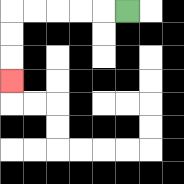{'start': '[5, 0]', 'end': '[0, 3]', 'path_directions': 'L,L,L,L,L,D,D,D', 'path_coordinates': '[[5, 0], [4, 0], [3, 0], [2, 0], [1, 0], [0, 0], [0, 1], [0, 2], [0, 3]]'}